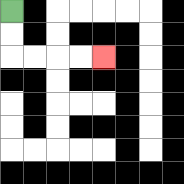{'start': '[0, 0]', 'end': '[4, 2]', 'path_directions': 'D,D,R,R,R,R', 'path_coordinates': '[[0, 0], [0, 1], [0, 2], [1, 2], [2, 2], [3, 2], [4, 2]]'}